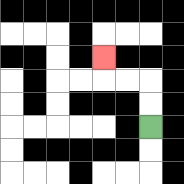{'start': '[6, 5]', 'end': '[4, 2]', 'path_directions': 'U,U,L,L,U', 'path_coordinates': '[[6, 5], [6, 4], [6, 3], [5, 3], [4, 3], [4, 2]]'}